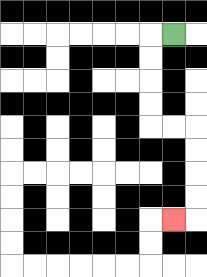{'start': '[7, 1]', 'end': '[7, 9]', 'path_directions': 'L,D,D,D,D,R,R,D,D,D,D,L', 'path_coordinates': '[[7, 1], [6, 1], [6, 2], [6, 3], [6, 4], [6, 5], [7, 5], [8, 5], [8, 6], [8, 7], [8, 8], [8, 9], [7, 9]]'}